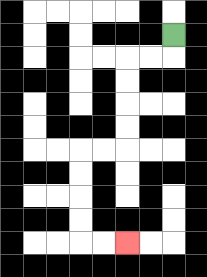{'start': '[7, 1]', 'end': '[5, 10]', 'path_directions': 'D,L,L,D,D,D,D,L,L,D,D,D,D,R,R', 'path_coordinates': '[[7, 1], [7, 2], [6, 2], [5, 2], [5, 3], [5, 4], [5, 5], [5, 6], [4, 6], [3, 6], [3, 7], [3, 8], [3, 9], [3, 10], [4, 10], [5, 10]]'}